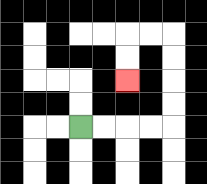{'start': '[3, 5]', 'end': '[5, 3]', 'path_directions': 'R,R,R,R,U,U,U,U,L,L,D,D', 'path_coordinates': '[[3, 5], [4, 5], [5, 5], [6, 5], [7, 5], [7, 4], [7, 3], [7, 2], [7, 1], [6, 1], [5, 1], [5, 2], [5, 3]]'}